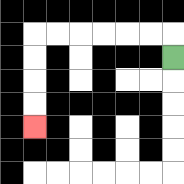{'start': '[7, 2]', 'end': '[1, 5]', 'path_directions': 'U,L,L,L,L,L,L,D,D,D,D', 'path_coordinates': '[[7, 2], [7, 1], [6, 1], [5, 1], [4, 1], [3, 1], [2, 1], [1, 1], [1, 2], [1, 3], [1, 4], [1, 5]]'}